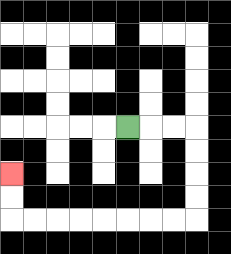{'start': '[5, 5]', 'end': '[0, 7]', 'path_directions': 'R,R,R,D,D,D,D,L,L,L,L,L,L,L,L,U,U', 'path_coordinates': '[[5, 5], [6, 5], [7, 5], [8, 5], [8, 6], [8, 7], [8, 8], [8, 9], [7, 9], [6, 9], [5, 9], [4, 9], [3, 9], [2, 9], [1, 9], [0, 9], [0, 8], [0, 7]]'}